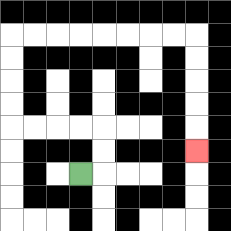{'start': '[3, 7]', 'end': '[8, 6]', 'path_directions': 'R,U,U,L,L,L,L,U,U,U,U,R,R,R,R,R,R,R,R,D,D,D,D,D', 'path_coordinates': '[[3, 7], [4, 7], [4, 6], [4, 5], [3, 5], [2, 5], [1, 5], [0, 5], [0, 4], [0, 3], [0, 2], [0, 1], [1, 1], [2, 1], [3, 1], [4, 1], [5, 1], [6, 1], [7, 1], [8, 1], [8, 2], [8, 3], [8, 4], [8, 5], [8, 6]]'}